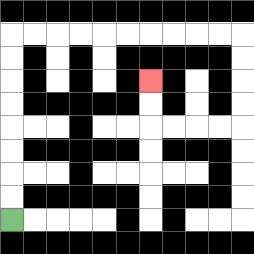{'start': '[0, 9]', 'end': '[6, 3]', 'path_directions': 'U,U,U,U,U,U,U,U,R,R,R,R,R,R,R,R,R,R,D,D,D,D,L,L,L,L,U,U', 'path_coordinates': '[[0, 9], [0, 8], [0, 7], [0, 6], [0, 5], [0, 4], [0, 3], [0, 2], [0, 1], [1, 1], [2, 1], [3, 1], [4, 1], [5, 1], [6, 1], [7, 1], [8, 1], [9, 1], [10, 1], [10, 2], [10, 3], [10, 4], [10, 5], [9, 5], [8, 5], [7, 5], [6, 5], [6, 4], [6, 3]]'}